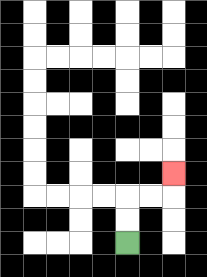{'start': '[5, 10]', 'end': '[7, 7]', 'path_directions': 'U,U,R,R,U', 'path_coordinates': '[[5, 10], [5, 9], [5, 8], [6, 8], [7, 8], [7, 7]]'}